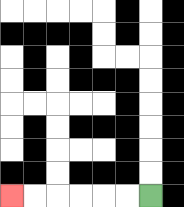{'start': '[6, 8]', 'end': '[0, 8]', 'path_directions': 'L,L,L,L,L,L', 'path_coordinates': '[[6, 8], [5, 8], [4, 8], [3, 8], [2, 8], [1, 8], [0, 8]]'}